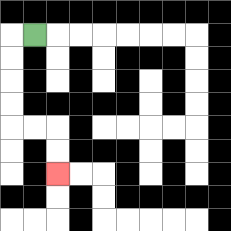{'start': '[1, 1]', 'end': '[2, 7]', 'path_directions': 'L,D,D,D,D,R,R,D,D', 'path_coordinates': '[[1, 1], [0, 1], [0, 2], [0, 3], [0, 4], [0, 5], [1, 5], [2, 5], [2, 6], [2, 7]]'}